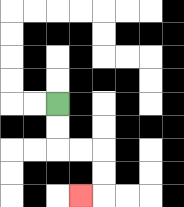{'start': '[2, 4]', 'end': '[3, 8]', 'path_directions': 'D,D,R,R,D,D,L', 'path_coordinates': '[[2, 4], [2, 5], [2, 6], [3, 6], [4, 6], [4, 7], [4, 8], [3, 8]]'}